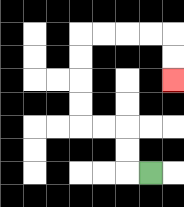{'start': '[6, 7]', 'end': '[7, 3]', 'path_directions': 'L,U,U,L,L,U,U,U,U,R,R,R,R,D,D', 'path_coordinates': '[[6, 7], [5, 7], [5, 6], [5, 5], [4, 5], [3, 5], [3, 4], [3, 3], [3, 2], [3, 1], [4, 1], [5, 1], [6, 1], [7, 1], [7, 2], [7, 3]]'}